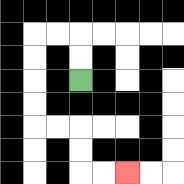{'start': '[3, 3]', 'end': '[5, 7]', 'path_directions': 'U,U,L,L,D,D,D,D,R,R,D,D,R,R', 'path_coordinates': '[[3, 3], [3, 2], [3, 1], [2, 1], [1, 1], [1, 2], [1, 3], [1, 4], [1, 5], [2, 5], [3, 5], [3, 6], [3, 7], [4, 7], [5, 7]]'}